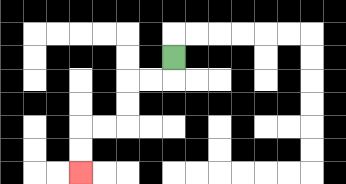{'start': '[7, 2]', 'end': '[3, 7]', 'path_directions': 'D,L,L,D,D,L,L,D,D', 'path_coordinates': '[[7, 2], [7, 3], [6, 3], [5, 3], [5, 4], [5, 5], [4, 5], [3, 5], [3, 6], [3, 7]]'}